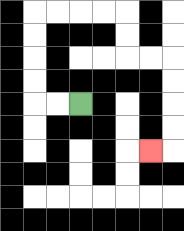{'start': '[3, 4]', 'end': '[6, 6]', 'path_directions': 'L,L,U,U,U,U,R,R,R,R,D,D,R,R,D,D,D,D,L', 'path_coordinates': '[[3, 4], [2, 4], [1, 4], [1, 3], [1, 2], [1, 1], [1, 0], [2, 0], [3, 0], [4, 0], [5, 0], [5, 1], [5, 2], [6, 2], [7, 2], [7, 3], [7, 4], [7, 5], [7, 6], [6, 6]]'}